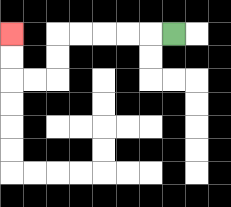{'start': '[7, 1]', 'end': '[0, 1]', 'path_directions': 'L,L,L,L,L,D,D,L,L,U,U', 'path_coordinates': '[[7, 1], [6, 1], [5, 1], [4, 1], [3, 1], [2, 1], [2, 2], [2, 3], [1, 3], [0, 3], [0, 2], [0, 1]]'}